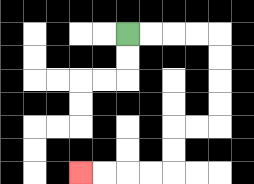{'start': '[5, 1]', 'end': '[3, 7]', 'path_directions': 'R,R,R,R,D,D,D,D,L,L,D,D,L,L,L,L', 'path_coordinates': '[[5, 1], [6, 1], [7, 1], [8, 1], [9, 1], [9, 2], [9, 3], [9, 4], [9, 5], [8, 5], [7, 5], [7, 6], [7, 7], [6, 7], [5, 7], [4, 7], [3, 7]]'}